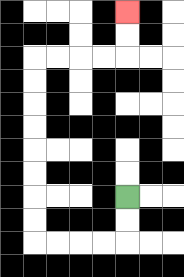{'start': '[5, 8]', 'end': '[5, 0]', 'path_directions': 'D,D,L,L,L,L,U,U,U,U,U,U,U,U,R,R,R,R,U,U', 'path_coordinates': '[[5, 8], [5, 9], [5, 10], [4, 10], [3, 10], [2, 10], [1, 10], [1, 9], [1, 8], [1, 7], [1, 6], [1, 5], [1, 4], [1, 3], [1, 2], [2, 2], [3, 2], [4, 2], [5, 2], [5, 1], [5, 0]]'}